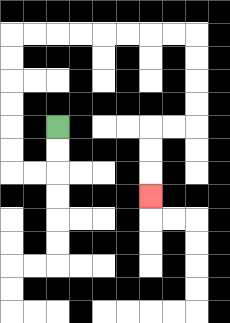{'start': '[2, 5]', 'end': '[6, 8]', 'path_directions': 'D,D,L,L,U,U,U,U,U,U,R,R,R,R,R,R,R,R,D,D,D,D,L,L,D,D,D', 'path_coordinates': '[[2, 5], [2, 6], [2, 7], [1, 7], [0, 7], [0, 6], [0, 5], [0, 4], [0, 3], [0, 2], [0, 1], [1, 1], [2, 1], [3, 1], [4, 1], [5, 1], [6, 1], [7, 1], [8, 1], [8, 2], [8, 3], [8, 4], [8, 5], [7, 5], [6, 5], [6, 6], [6, 7], [6, 8]]'}